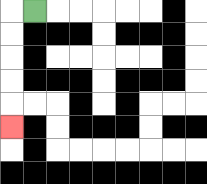{'start': '[1, 0]', 'end': '[0, 5]', 'path_directions': 'L,D,D,D,D,D', 'path_coordinates': '[[1, 0], [0, 0], [0, 1], [0, 2], [0, 3], [0, 4], [0, 5]]'}